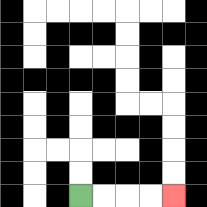{'start': '[3, 8]', 'end': '[7, 8]', 'path_directions': 'R,R,R,R', 'path_coordinates': '[[3, 8], [4, 8], [5, 8], [6, 8], [7, 8]]'}